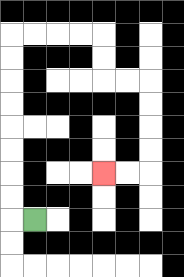{'start': '[1, 9]', 'end': '[4, 7]', 'path_directions': 'L,U,U,U,U,U,U,U,U,R,R,R,R,D,D,R,R,D,D,D,D,L,L', 'path_coordinates': '[[1, 9], [0, 9], [0, 8], [0, 7], [0, 6], [0, 5], [0, 4], [0, 3], [0, 2], [0, 1], [1, 1], [2, 1], [3, 1], [4, 1], [4, 2], [4, 3], [5, 3], [6, 3], [6, 4], [6, 5], [6, 6], [6, 7], [5, 7], [4, 7]]'}